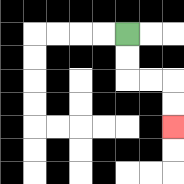{'start': '[5, 1]', 'end': '[7, 5]', 'path_directions': 'D,D,R,R,D,D', 'path_coordinates': '[[5, 1], [5, 2], [5, 3], [6, 3], [7, 3], [7, 4], [7, 5]]'}